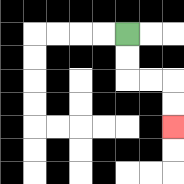{'start': '[5, 1]', 'end': '[7, 5]', 'path_directions': 'D,D,R,R,D,D', 'path_coordinates': '[[5, 1], [5, 2], [5, 3], [6, 3], [7, 3], [7, 4], [7, 5]]'}